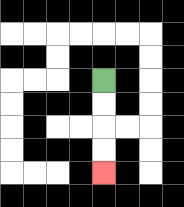{'start': '[4, 3]', 'end': '[4, 7]', 'path_directions': 'D,D,D,D', 'path_coordinates': '[[4, 3], [4, 4], [4, 5], [4, 6], [4, 7]]'}